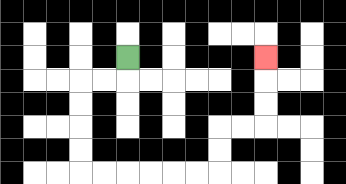{'start': '[5, 2]', 'end': '[11, 2]', 'path_directions': 'D,L,L,D,D,D,D,R,R,R,R,R,R,U,U,R,R,U,U,U', 'path_coordinates': '[[5, 2], [5, 3], [4, 3], [3, 3], [3, 4], [3, 5], [3, 6], [3, 7], [4, 7], [5, 7], [6, 7], [7, 7], [8, 7], [9, 7], [9, 6], [9, 5], [10, 5], [11, 5], [11, 4], [11, 3], [11, 2]]'}